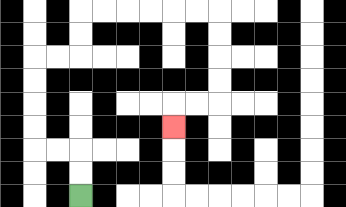{'start': '[3, 8]', 'end': '[7, 5]', 'path_directions': 'U,U,L,L,U,U,U,U,R,R,U,U,R,R,R,R,R,R,D,D,D,D,L,L,D', 'path_coordinates': '[[3, 8], [3, 7], [3, 6], [2, 6], [1, 6], [1, 5], [1, 4], [1, 3], [1, 2], [2, 2], [3, 2], [3, 1], [3, 0], [4, 0], [5, 0], [6, 0], [7, 0], [8, 0], [9, 0], [9, 1], [9, 2], [9, 3], [9, 4], [8, 4], [7, 4], [7, 5]]'}